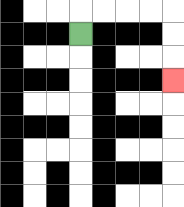{'start': '[3, 1]', 'end': '[7, 3]', 'path_directions': 'U,R,R,R,R,D,D,D', 'path_coordinates': '[[3, 1], [3, 0], [4, 0], [5, 0], [6, 0], [7, 0], [7, 1], [7, 2], [7, 3]]'}